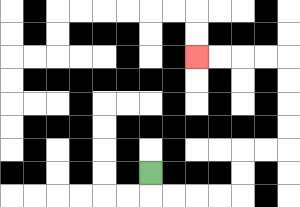{'start': '[6, 7]', 'end': '[8, 2]', 'path_directions': 'D,R,R,R,R,U,U,R,R,U,U,U,U,L,L,L,L', 'path_coordinates': '[[6, 7], [6, 8], [7, 8], [8, 8], [9, 8], [10, 8], [10, 7], [10, 6], [11, 6], [12, 6], [12, 5], [12, 4], [12, 3], [12, 2], [11, 2], [10, 2], [9, 2], [8, 2]]'}